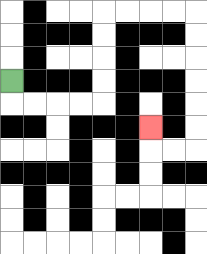{'start': '[0, 3]', 'end': '[6, 5]', 'path_directions': 'D,R,R,R,R,U,U,U,U,R,R,R,R,D,D,D,D,D,D,L,L,U', 'path_coordinates': '[[0, 3], [0, 4], [1, 4], [2, 4], [3, 4], [4, 4], [4, 3], [4, 2], [4, 1], [4, 0], [5, 0], [6, 0], [7, 0], [8, 0], [8, 1], [8, 2], [8, 3], [8, 4], [8, 5], [8, 6], [7, 6], [6, 6], [6, 5]]'}